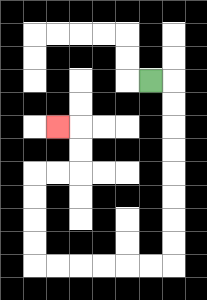{'start': '[6, 3]', 'end': '[2, 5]', 'path_directions': 'R,D,D,D,D,D,D,D,D,L,L,L,L,L,L,U,U,U,U,R,R,U,U,L', 'path_coordinates': '[[6, 3], [7, 3], [7, 4], [7, 5], [7, 6], [7, 7], [7, 8], [7, 9], [7, 10], [7, 11], [6, 11], [5, 11], [4, 11], [3, 11], [2, 11], [1, 11], [1, 10], [1, 9], [1, 8], [1, 7], [2, 7], [3, 7], [3, 6], [3, 5], [2, 5]]'}